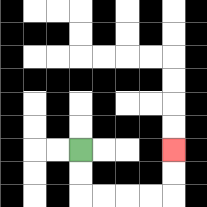{'start': '[3, 6]', 'end': '[7, 6]', 'path_directions': 'D,D,R,R,R,R,U,U', 'path_coordinates': '[[3, 6], [3, 7], [3, 8], [4, 8], [5, 8], [6, 8], [7, 8], [7, 7], [7, 6]]'}